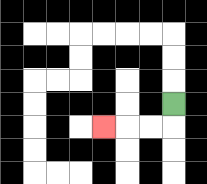{'start': '[7, 4]', 'end': '[4, 5]', 'path_directions': 'D,L,L,L', 'path_coordinates': '[[7, 4], [7, 5], [6, 5], [5, 5], [4, 5]]'}